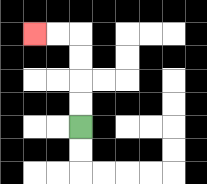{'start': '[3, 5]', 'end': '[1, 1]', 'path_directions': 'U,U,U,U,L,L', 'path_coordinates': '[[3, 5], [3, 4], [3, 3], [3, 2], [3, 1], [2, 1], [1, 1]]'}